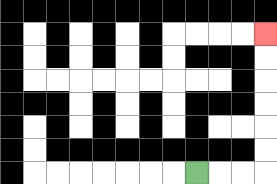{'start': '[8, 7]', 'end': '[11, 1]', 'path_directions': 'R,R,R,U,U,U,U,U,U', 'path_coordinates': '[[8, 7], [9, 7], [10, 7], [11, 7], [11, 6], [11, 5], [11, 4], [11, 3], [11, 2], [11, 1]]'}